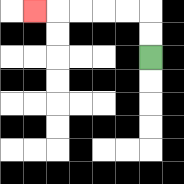{'start': '[6, 2]', 'end': '[1, 0]', 'path_directions': 'U,U,L,L,L,L,L', 'path_coordinates': '[[6, 2], [6, 1], [6, 0], [5, 0], [4, 0], [3, 0], [2, 0], [1, 0]]'}